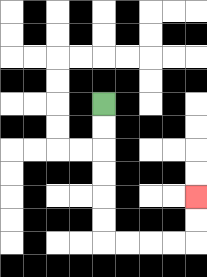{'start': '[4, 4]', 'end': '[8, 8]', 'path_directions': 'D,D,D,D,D,D,R,R,R,R,U,U', 'path_coordinates': '[[4, 4], [4, 5], [4, 6], [4, 7], [4, 8], [4, 9], [4, 10], [5, 10], [6, 10], [7, 10], [8, 10], [8, 9], [8, 8]]'}